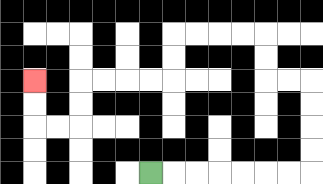{'start': '[6, 7]', 'end': '[1, 3]', 'path_directions': 'R,R,R,R,R,R,R,U,U,U,U,L,L,U,U,L,L,L,L,D,D,L,L,L,L,D,D,L,L,U,U', 'path_coordinates': '[[6, 7], [7, 7], [8, 7], [9, 7], [10, 7], [11, 7], [12, 7], [13, 7], [13, 6], [13, 5], [13, 4], [13, 3], [12, 3], [11, 3], [11, 2], [11, 1], [10, 1], [9, 1], [8, 1], [7, 1], [7, 2], [7, 3], [6, 3], [5, 3], [4, 3], [3, 3], [3, 4], [3, 5], [2, 5], [1, 5], [1, 4], [1, 3]]'}